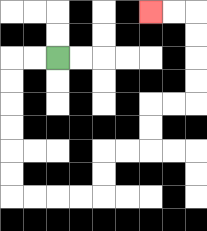{'start': '[2, 2]', 'end': '[6, 0]', 'path_directions': 'L,L,D,D,D,D,D,D,R,R,R,R,U,U,R,R,U,U,R,R,U,U,U,U,L,L', 'path_coordinates': '[[2, 2], [1, 2], [0, 2], [0, 3], [0, 4], [0, 5], [0, 6], [0, 7], [0, 8], [1, 8], [2, 8], [3, 8], [4, 8], [4, 7], [4, 6], [5, 6], [6, 6], [6, 5], [6, 4], [7, 4], [8, 4], [8, 3], [8, 2], [8, 1], [8, 0], [7, 0], [6, 0]]'}